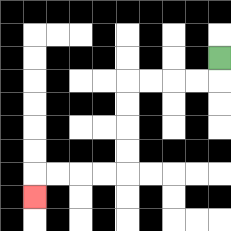{'start': '[9, 2]', 'end': '[1, 8]', 'path_directions': 'D,L,L,L,L,D,D,D,D,L,L,L,L,D', 'path_coordinates': '[[9, 2], [9, 3], [8, 3], [7, 3], [6, 3], [5, 3], [5, 4], [5, 5], [5, 6], [5, 7], [4, 7], [3, 7], [2, 7], [1, 7], [1, 8]]'}